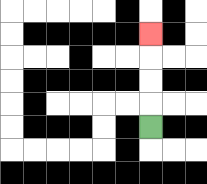{'start': '[6, 5]', 'end': '[6, 1]', 'path_directions': 'U,U,U,U', 'path_coordinates': '[[6, 5], [6, 4], [6, 3], [6, 2], [6, 1]]'}